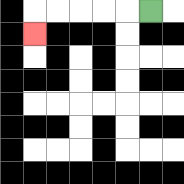{'start': '[6, 0]', 'end': '[1, 1]', 'path_directions': 'L,L,L,L,L,D', 'path_coordinates': '[[6, 0], [5, 0], [4, 0], [3, 0], [2, 0], [1, 0], [1, 1]]'}